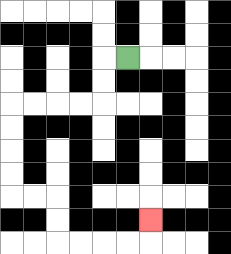{'start': '[5, 2]', 'end': '[6, 9]', 'path_directions': 'L,D,D,L,L,L,L,D,D,D,D,R,R,D,D,R,R,R,R,U', 'path_coordinates': '[[5, 2], [4, 2], [4, 3], [4, 4], [3, 4], [2, 4], [1, 4], [0, 4], [0, 5], [0, 6], [0, 7], [0, 8], [1, 8], [2, 8], [2, 9], [2, 10], [3, 10], [4, 10], [5, 10], [6, 10], [6, 9]]'}